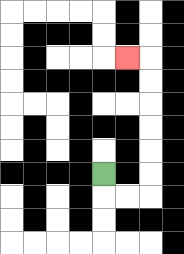{'start': '[4, 7]', 'end': '[5, 2]', 'path_directions': 'D,R,R,U,U,U,U,U,U,L', 'path_coordinates': '[[4, 7], [4, 8], [5, 8], [6, 8], [6, 7], [6, 6], [6, 5], [6, 4], [6, 3], [6, 2], [5, 2]]'}